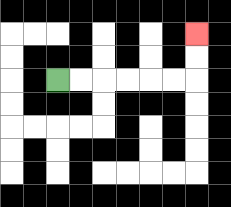{'start': '[2, 3]', 'end': '[8, 1]', 'path_directions': 'R,R,R,R,R,R,U,U', 'path_coordinates': '[[2, 3], [3, 3], [4, 3], [5, 3], [6, 3], [7, 3], [8, 3], [8, 2], [8, 1]]'}